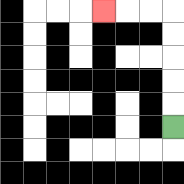{'start': '[7, 5]', 'end': '[4, 0]', 'path_directions': 'U,U,U,U,U,L,L,L', 'path_coordinates': '[[7, 5], [7, 4], [7, 3], [7, 2], [7, 1], [7, 0], [6, 0], [5, 0], [4, 0]]'}